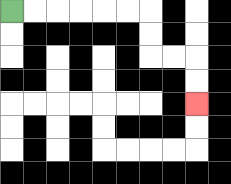{'start': '[0, 0]', 'end': '[8, 4]', 'path_directions': 'R,R,R,R,R,R,D,D,R,R,D,D', 'path_coordinates': '[[0, 0], [1, 0], [2, 0], [3, 0], [4, 0], [5, 0], [6, 0], [6, 1], [6, 2], [7, 2], [8, 2], [8, 3], [8, 4]]'}